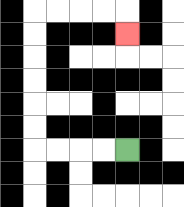{'start': '[5, 6]', 'end': '[5, 1]', 'path_directions': 'L,L,L,L,U,U,U,U,U,U,R,R,R,R,D', 'path_coordinates': '[[5, 6], [4, 6], [3, 6], [2, 6], [1, 6], [1, 5], [1, 4], [1, 3], [1, 2], [1, 1], [1, 0], [2, 0], [3, 0], [4, 0], [5, 0], [5, 1]]'}